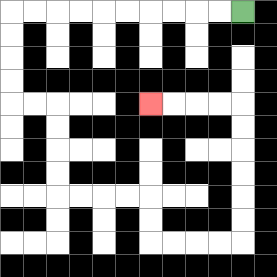{'start': '[10, 0]', 'end': '[6, 4]', 'path_directions': 'L,L,L,L,L,L,L,L,L,L,D,D,D,D,R,R,D,D,D,D,R,R,R,R,D,D,R,R,R,R,U,U,U,U,U,U,L,L,L,L', 'path_coordinates': '[[10, 0], [9, 0], [8, 0], [7, 0], [6, 0], [5, 0], [4, 0], [3, 0], [2, 0], [1, 0], [0, 0], [0, 1], [0, 2], [0, 3], [0, 4], [1, 4], [2, 4], [2, 5], [2, 6], [2, 7], [2, 8], [3, 8], [4, 8], [5, 8], [6, 8], [6, 9], [6, 10], [7, 10], [8, 10], [9, 10], [10, 10], [10, 9], [10, 8], [10, 7], [10, 6], [10, 5], [10, 4], [9, 4], [8, 4], [7, 4], [6, 4]]'}